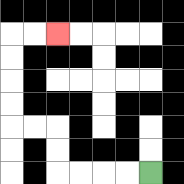{'start': '[6, 7]', 'end': '[2, 1]', 'path_directions': 'L,L,L,L,U,U,L,L,U,U,U,U,R,R', 'path_coordinates': '[[6, 7], [5, 7], [4, 7], [3, 7], [2, 7], [2, 6], [2, 5], [1, 5], [0, 5], [0, 4], [0, 3], [0, 2], [0, 1], [1, 1], [2, 1]]'}